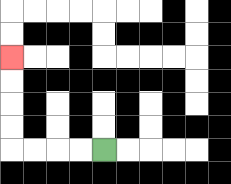{'start': '[4, 6]', 'end': '[0, 2]', 'path_directions': 'L,L,L,L,U,U,U,U', 'path_coordinates': '[[4, 6], [3, 6], [2, 6], [1, 6], [0, 6], [0, 5], [0, 4], [0, 3], [0, 2]]'}